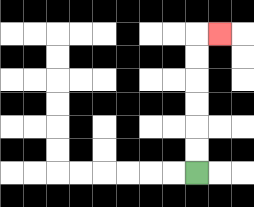{'start': '[8, 7]', 'end': '[9, 1]', 'path_directions': 'U,U,U,U,U,U,R', 'path_coordinates': '[[8, 7], [8, 6], [8, 5], [8, 4], [8, 3], [8, 2], [8, 1], [9, 1]]'}